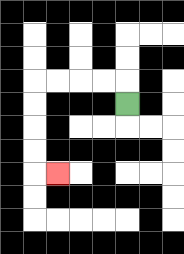{'start': '[5, 4]', 'end': '[2, 7]', 'path_directions': 'U,L,L,L,L,D,D,D,D,R', 'path_coordinates': '[[5, 4], [5, 3], [4, 3], [3, 3], [2, 3], [1, 3], [1, 4], [1, 5], [1, 6], [1, 7], [2, 7]]'}